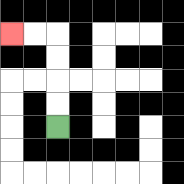{'start': '[2, 5]', 'end': '[0, 1]', 'path_directions': 'U,U,U,U,L,L', 'path_coordinates': '[[2, 5], [2, 4], [2, 3], [2, 2], [2, 1], [1, 1], [0, 1]]'}